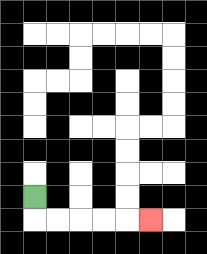{'start': '[1, 8]', 'end': '[6, 9]', 'path_directions': 'D,R,R,R,R,R', 'path_coordinates': '[[1, 8], [1, 9], [2, 9], [3, 9], [4, 9], [5, 9], [6, 9]]'}